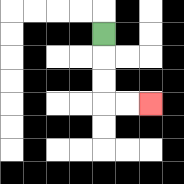{'start': '[4, 1]', 'end': '[6, 4]', 'path_directions': 'D,D,D,R,R', 'path_coordinates': '[[4, 1], [4, 2], [4, 3], [4, 4], [5, 4], [6, 4]]'}